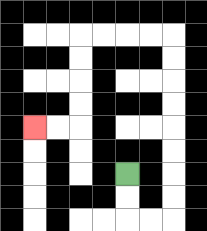{'start': '[5, 7]', 'end': '[1, 5]', 'path_directions': 'D,D,R,R,U,U,U,U,U,U,U,U,L,L,L,L,D,D,D,D,L,L', 'path_coordinates': '[[5, 7], [5, 8], [5, 9], [6, 9], [7, 9], [7, 8], [7, 7], [7, 6], [7, 5], [7, 4], [7, 3], [7, 2], [7, 1], [6, 1], [5, 1], [4, 1], [3, 1], [3, 2], [3, 3], [3, 4], [3, 5], [2, 5], [1, 5]]'}